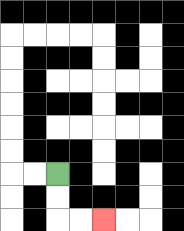{'start': '[2, 7]', 'end': '[4, 9]', 'path_directions': 'D,D,R,R', 'path_coordinates': '[[2, 7], [2, 8], [2, 9], [3, 9], [4, 9]]'}